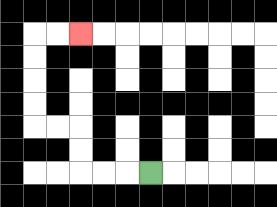{'start': '[6, 7]', 'end': '[3, 1]', 'path_directions': 'L,L,L,U,U,L,L,U,U,U,U,R,R', 'path_coordinates': '[[6, 7], [5, 7], [4, 7], [3, 7], [3, 6], [3, 5], [2, 5], [1, 5], [1, 4], [1, 3], [1, 2], [1, 1], [2, 1], [3, 1]]'}